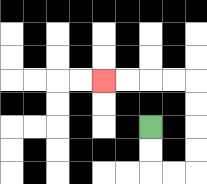{'start': '[6, 5]', 'end': '[4, 3]', 'path_directions': 'D,D,R,R,U,U,U,U,L,L,L,L', 'path_coordinates': '[[6, 5], [6, 6], [6, 7], [7, 7], [8, 7], [8, 6], [8, 5], [8, 4], [8, 3], [7, 3], [6, 3], [5, 3], [4, 3]]'}